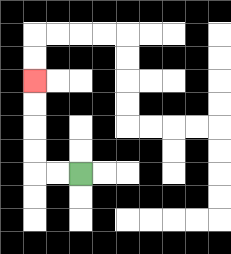{'start': '[3, 7]', 'end': '[1, 3]', 'path_directions': 'L,L,U,U,U,U', 'path_coordinates': '[[3, 7], [2, 7], [1, 7], [1, 6], [1, 5], [1, 4], [1, 3]]'}